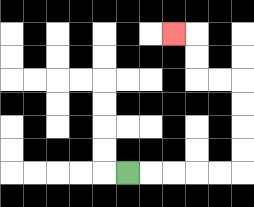{'start': '[5, 7]', 'end': '[7, 1]', 'path_directions': 'R,R,R,R,R,U,U,U,U,L,L,U,U,L', 'path_coordinates': '[[5, 7], [6, 7], [7, 7], [8, 7], [9, 7], [10, 7], [10, 6], [10, 5], [10, 4], [10, 3], [9, 3], [8, 3], [8, 2], [8, 1], [7, 1]]'}